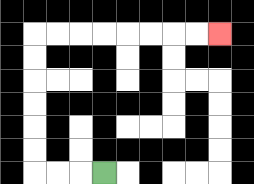{'start': '[4, 7]', 'end': '[9, 1]', 'path_directions': 'L,L,L,U,U,U,U,U,U,R,R,R,R,R,R,R,R', 'path_coordinates': '[[4, 7], [3, 7], [2, 7], [1, 7], [1, 6], [1, 5], [1, 4], [1, 3], [1, 2], [1, 1], [2, 1], [3, 1], [4, 1], [5, 1], [6, 1], [7, 1], [8, 1], [9, 1]]'}